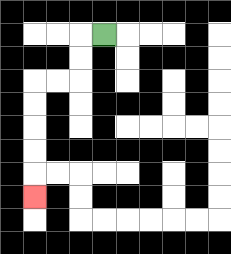{'start': '[4, 1]', 'end': '[1, 8]', 'path_directions': 'L,D,D,L,L,D,D,D,D,D', 'path_coordinates': '[[4, 1], [3, 1], [3, 2], [3, 3], [2, 3], [1, 3], [1, 4], [1, 5], [1, 6], [1, 7], [1, 8]]'}